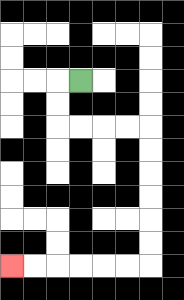{'start': '[3, 3]', 'end': '[0, 11]', 'path_directions': 'L,D,D,R,R,R,R,D,D,D,D,D,D,L,L,L,L,L,L', 'path_coordinates': '[[3, 3], [2, 3], [2, 4], [2, 5], [3, 5], [4, 5], [5, 5], [6, 5], [6, 6], [6, 7], [6, 8], [6, 9], [6, 10], [6, 11], [5, 11], [4, 11], [3, 11], [2, 11], [1, 11], [0, 11]]'}